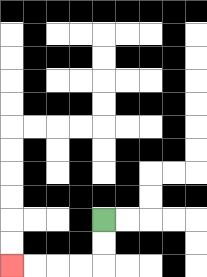{'start': '[4, 9]', 'end': '[0, 11]', 'path_directions': 'D,D,L,L,L,L', 'path_coordinates': '[[4, 9], [4, 10], [4, 11], [3, 11], [2, 11], [1, 11], [0, 11]]'}